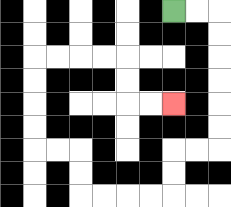{'start': '[7, 0]', 'end': '[7, 4]', 'path_directions': 'R,R,D,D,D,D,D,D,L,L,D,D,L,L,L,L,U,U,L,L,U,U,U,U,R,R,R,R,D,D,R,R', 'path_coordinates': '[[7, 0], [8, 0], [9, 0], [9, 1], [9, 2], [9, 3], [9, 4], [9, 5], [9, 6], [8, 6], [7, 6], [7, 7], [7, 8], [6, 8], [5, 8], [4, 8], [3, 8], [3, 7], [3, 6], [2, 6], [1, 6], [1, 5], [1, 4], [1, 3], [1, 2], [2, 2], [3, 2], [4, 2], [5, 2], [5, 3], [5, 4], [6, 4], [7, 4]]'}